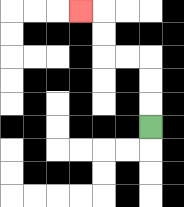{'start': '[6, 5]', 'end': '[3, 0]', 'path_directions': 'U,U,U,L,L,U,U,L', 'path_coordinates': '[[6, 5], [6, 4], [6, 3], [6, 2], [5, 2], [4, 2], [4, 1], [4, 0], [3, 0]]'}